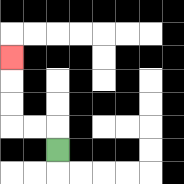{'start': '[2, 6]', 'end': '[0, 2]', 'path_directions': 'U,L,L,U,U,U', 'path_coordinates': '[[2, 6], [2, 5], [1, 5], [0, 5], [0, 4], [0, 3], [0, 2]]'}